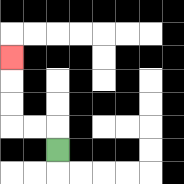{'start': '[2, 6]', 'end': '[0, 2]', 'path_directions': 'U,L,L,U,U,U', 'path_coordinates': '[[2, 6], [2, 5], [1, 5], [0, 5], [0, 4], [0, 3], [0, 2]]'}